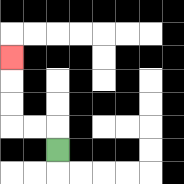{'start': '[2, 6]', 'end': '[0, 2]', 'path_directions': 'U,L,L,U,U,U', 'path_coordinates': '[[2, 6], [2, 5], [1, 5], [0, 5], [0, 4], [0, 3], [0, 2]]'}